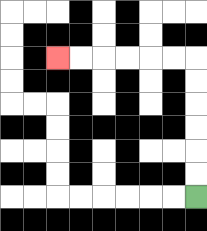{'start': '[8, 8]', 'end': '[2, 2]', 'path_directions': 'U,U,U,U,U,U,L,L,L,L,L,L', 'path_coordinates': '[[8, 8], [8, 7], [8, 6], [8, 5], [8, 4], [8, 3], [8, 2], [7, 2], [6, 2], [5, 2], [4, 2], [3, 2], [2, 2]]'}